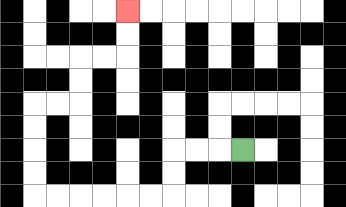{'start': '[10, 6]', 'end': '[5, 0]', 'path_directions': 'L,L,L,D,D,L,L,L,L,L,L,U,U,U,U,R,R,U,U,R,R,U,U', 'path_coordinates': '[[10, 6], [9, 6], [8, 6], [7, 6], [7, 7], [7, 8], [6, 8], [5, 8], [4, 8], [3, 8], [2, 8], [1, 8], [1, 7], [1, 6], [1, 5], [1, 4], [2, 4], [3, 4], [3, 3], [3, 2], [4, 2], [5, 2], [5, 1], [5, 0]]'}